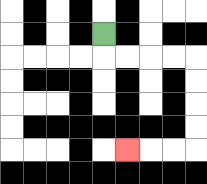{'start': '[4, 1]', 'end': '[5, 6]', 'path_directions': 'D,R,R,R,R,D,D,D,D,L,L,L', 'path_coordinates': '[[4, 1], [4, 2], [5, 2], [6, 2], [7, 2], [8, 2], [8, 3], [8, 4], [8, 5], [8, 6], [7, 6], [6, 6], [5, 6]]'}